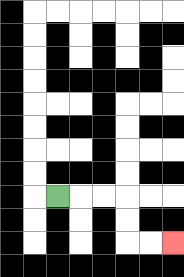{'start': '[2, 8]', 'end': '[7, 10]', 'path_directions': 'R,R,R,D,D,R,R', 'path_coordinates': '[[2, 8], [3, 8], [4, 8], [5, 8], [5, 9], [5, 10], [6, 10], [7, 10]]'}